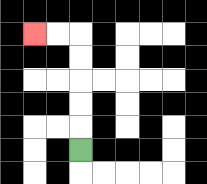{'start': '[3, 6]', 'end': '[1, 1]', 'path_directions': 'U,U,U,U,U,L,L', 'path_coordinates': '[[3, 6], [3, 5], [3, 4], [3, 3], [3, 2], [3, 1], [2, 1], [1, 1]]'}